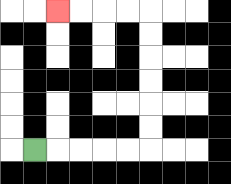{'start': '[1, 6]', 'end': '[2, 0]', 'path_directions': 'R,R,R,R,R,U,U,U,U,U,U,L,L,L,L', 'path_coordinates': '[[1, 6], [2, 6], [3, 6], [4, 6], [5, 6], [6, 6], [6, 5], [6, 4], [6, 3], [6, 2], [6, 1], [6, 0], [5, 0], [4, 0], [3, 0], [2, 0]]'}